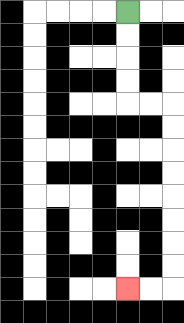{'start': '[5, 0]', 'end': '[5, 12]', 'path_directions': 'D,D,D,D,R,R,D,D,D,D,D,D,D,D,L,L', 'path_coordinates': '[[5, 0], [5, 1], [5, 2], [5, 3], [5, 4], [6, 4], [7, 4], [7, 5], [7, 6], [7, 7], [7, 8], [7, 9], [7, 10], [7, 11], [7, 12], [6, 12], [5, 12]]'}